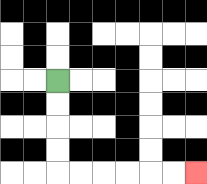{'start': '[2, 3]', 'end': '[8, 7]', 'path_directions': 'D,D,D,D,R,R,R,R,R,R', 'path_coordinates': '[[2, 3], [2, 4], [2, 5], [2, 6], [2, 7], [3, 7], [4, 7], [5, 7], [6, 7], [7, 7], [8, 7]]'}